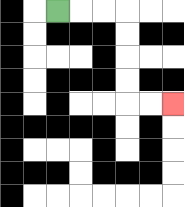{'start': '[2, 0]', 'end': '[7, 4]', 'path_directions': 'R,R,R,D,D,D,D,R,R', 'path_coordinates': '[[2, 0], [3, 0], [4, 0], [5, 0], [5, 1], [5, 2], [5, 3], [5, 4], [6, 4], [7, 4]]'}